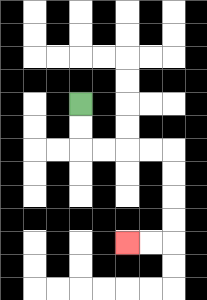{'start': '[3, 4]', 'end': '[5, 10]', 'path_directions': 'D,D,R,R,R,R,D,D,D,D,L,L', 'path_coordinates': '[[3, 4], [3, 5], [3, 6], [4, 6], [5, 6], [6, 6], [7, 6], [7, 7], [7, 8], [7, 9], [7, 10], [6, 10], [5, 10]]'}